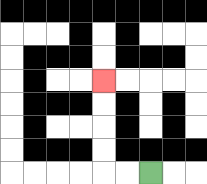{'start': '[6, 7]', 'end': '[4, 3]', 'path_directions': 'L,L,U,U,U,U', 'path_coordinates': '[[6, 7], [5, 7], [4, 7], [4, 6], [4, 5], [4, 4], [4, 3]]'}